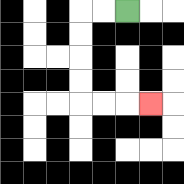{'start': '[5, 0]', 'end': '[6, 4]', 'path_directions': 'L,L,D,D,D,D,R,R,R', 'path_coordinates': '[[5, 0], [4, 0], [3, 0], [3, 1], [3, 2], [3, 3], [3, 4], [4, 4], [5, 4], [6, 4]]'}